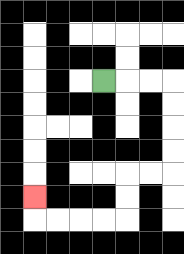{'start': '[4, 3]', 'end': '[1, 8]', 'path_directions': 'R,R,R,D,D,D,D,L,L,D,D,L,L,L,L,U', 'path_coordinates': '[[4, 3], [5, 3], [6, 3], [7, 3], [7, 4], [7, 5], [7, 6], [7, 7], [6, 7], [5, 7], [5, 8], [5, 9], [4, 9], [3, 9], [2, 9], [1, 9], [1, 8]]'}